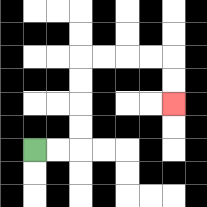{'start': '[1, 6]', 'end': '[7, 4]', 'path_directions': 'R,R,U,U,U,U,R,R,R,R,D,D', 'path_coordinates': '[[1, 6], [2, 6], [3, 6], [3, 5], [3, 4], [3, 3], [3, 2], [4, 2], [5, 2], [6, 2], [7, 2], [7, 3], [7, 4]]'}